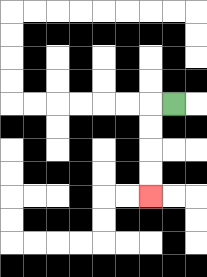{'start': '[7, 4]', 'end': '[6, 8]', 'path_directions': 'L,D,D,D,D', 'path_coordinates': '[[7, 4], [6, 4], [6, 5], [6, 6], [6, 7], [6, 8]]'}